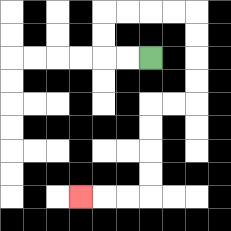{'start': '[6, 2]', 'end': '[3, 8]', 'path_directions': 'L,L,U,U,R,R,R,R,D,D,D,D,L,L,D,D,D,D,L,L,L', 'path_coordinates': '[[6, 2], [5, 2], [4, 2], [4, 1], [4, 0], [5, 0], [6, 0], [7, 0], [8, 0], [8, 1], [8, 2], [8, 3], [8, 4], [7, 4], [6, 4], [6, 5], [6, 6], [6, 7], [6, 8], [5, 8], [4, 8], [3, 8]]'}